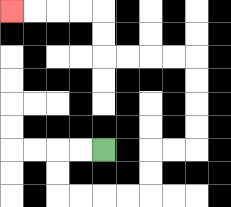{'start': '[4, 6]', 'end': '[0, 0]', 'path_directions': 'L,L,D,D,R,R,R,R,U,U,R,R,U,U,U,U,L,L,L,L,U,U,L,L,L,L', 'path_coordinates': '[[4, 6], [3, 6], [2, 6], [2, 7], [2, 8], [3, 8], [4, 8], [5, 8], [6, 8], [6, 7], [6, 6], [7, 6], [8, 6], [8, 5], [8, 4], [8, 3], [8, 2], [7, 2], [6, 2], [5, 2], [4, 2], [4, 1], [4, 0], [3, 0], [2, 0], [1, 0], [0, 0]]'}